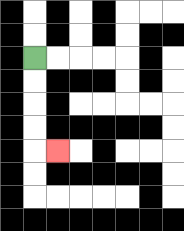{'start': '[1, 2]', 'end': '[2, 6]', 'path_directions': 'D,D,D,D,R', 'path_coordinates': '[[1, 2], [1, 3], [1, 4], [1, 5], [1, 6], [2, 6]]'}